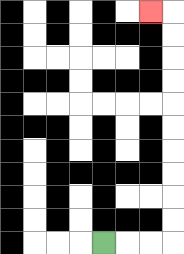{'start': '[4, 10]', 'end': '[6, 0]', 'path_directions': 'R,R,R,U,U,U,U,U,U,U,U,U,U,L', 'path_coordinates': '[[4, 10], [5, 10], [6, 10], [7, 10], [7, 9], [7, 8], [7, 7], [7, 6], [7, 5], [7, 4], [7, 3], [7, 2], [7, 1], [7, 0], [6, 0]]'}